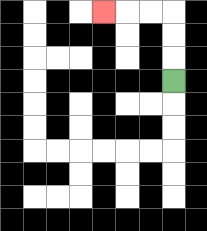{'start': '[7, 3]', 'end': '[4, 0]', 'path_directions': 'U,U,U,L,L,L', 'path_coordinates': '[[7, 3], [7, 2], [7, 1], [7, 0], [6, 0], [5, 0], [4, 0]]'}